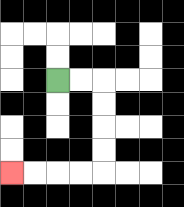{'start': '[2, 3]', 'end': '[0, 7]', 'path_directions': 'R,R,D,D,D,D,L,L,L,L', 'path_coordinates': '[[2, 3], [3, 3], [4, 3], [4, 4], [4, 5], [4, 6], [4, 7], [3, 7], [2, 7], [1, 7], [0, 7]]'}